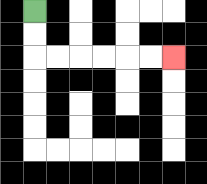{'start': '[1, 0]', 'end': '[7, 2]', 'path_directions': 'D,D,R,R,R,R,R,R', 'path_coordinates': '[[1, 0], [1, 1], [1, 2], [2, 2], [3, 2], [4, 2], [5, 2], [6, 2], [7, 2]]'}